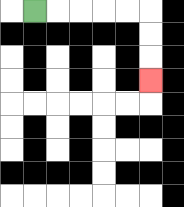{'start': '[1, 0]', 'end': '[6, 3]', 'path_directions': 'R,R,R,R,R,D,D,D', 'path_coordinates': '[[1, 0], [2, 0], [3, 0], [4, 0], [5, 0], [6, 0], [6, 1], [6, 2], [6, 3]]'}